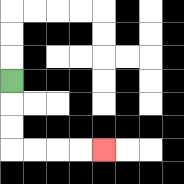{'start': '[0, 3]', 'end': '[4, 6]', 'path_directions': 'D,D,D,R,R,R,R', 'path_coordinates': '[[0, 3], [0, 4], [0, 5], [0, 6], [1, 6], [2, 6], [3, 6], [4, 6]]'}